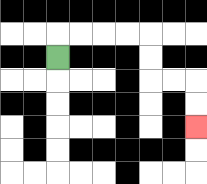{'start': '[2, 2]', 'end': '[8, 5]', 'path_directions': 'U,R,R,R,R,D,D,R,R,D,D', 'path_coordinates': '[[2, 2], [2, 1], [3, 1], [4, 1], [5, 1], [6, 1], [6, 2], [6, 3], [7, 3], [8, 3], [8, 4], [8, 5]]'}